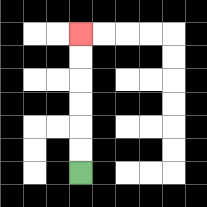{'start': '[3, 7]', 'end': '[3, 1]', 'path_directions': 'U,U,U,U,U,U', 'path_coordinates': '[[3, 7], [3, 6], [3, 5], [3, 4], [3, 3], [3, 2], [3, 1]]'}